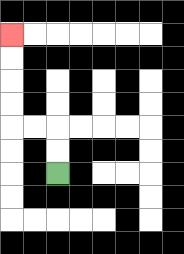{'start': '[2, 7]', 'end': '[0, 1]', 'path_directions': 'U,U,L,L,U,U,U,U', 'path_coordinates': '[[2, 7], [2, 6], [2, 5], [1, 5], [0, 5], [0, 4], [0, 3], [0, 2], [0, 1]]'}